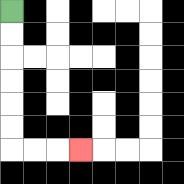{'start': '[0, 0]', 'end': '[3, 6]', 'path_directions': 'D,D,D,D,D,D,R,R,R', 'path_coordinates': '[[0, 0], [0, 1], [0, 2], [0, 3], [0, 4], [0, 5], [0, 6], [1, 6], [2, 6], [3, 6]]'}